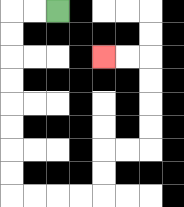{'start': '[2, 0]', 'end': '[4, 2]', 'path_directions': 'L,L,D,D,D,D,D,D,D,D,R,R,R,R,U,U,R,R,U,U,U,U,L,L', 'path_coordinates': '[[2, 0], [1, 0], [0, 0], [0, 1], [0, 2], [0, 3], [0, 4], [0, 5], [0, 6], [0, 7], [0, 8], [1, 8], [2, 8], [3, 8], [4, 8], [4, 7], [4, 6], [5, 6], [6, 6], [6, 5], [6, 4], [6, 3], [6, 2], [5, 2], [4, 2]]'}